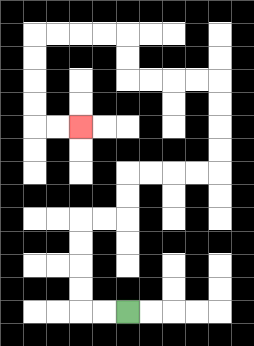{'start': '[5, 13]', 'end': '[3, 5]', 'path_directions': 'L,L,U,U,U,U,R,R,U,U,R,R,R,R,U,U,U,U,L,L,L,L,U,U,L,L,L,L,D,D,D,D,R,R', 'path_coordinates': '[[5, 13], [4, 13], [3, 13], [3, 12], [3, 11], [3, 10], [3, 9], [4, 9], [5, 9], [5, 8], [5, 7], [6, 7], [7, 7], [8, 7], [9, 7], [9, 6], [9, 5], [9, 4], [9, 3], [8, 3], [7, 3], [6, 3], [5, 3], [5, 2], [5, 1], [4, 1], [3, 1], [2, 1], [1, 1], [1, 2], [1, 3], [1, 4], [1, 5], [2, 5], [3, 5]]'}